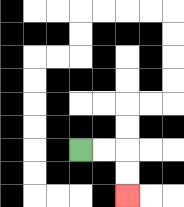{'start': '[3, 6]', 'end': '[5, 8]', 'path_directions': 'R,R,D,D', 'path_coordinates': '[[3, 6], [4, 6], [5, 6], [5, 7], [5, 8]]'}